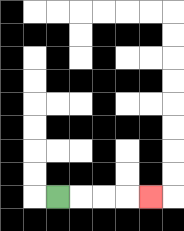{'start': '[2, 8]', 'end': '[6, 8]', 'path_directions': 'R,R,R,R', 'path_coordinates': '[[2, 8], [3, 8], [4, 8], [5, 8], [6, 8]]'}